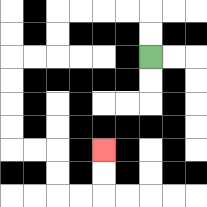{'start': '[6, 2]', 'end': '[4, 6]', 'path_directions': 'U,U,L,L,L,L,D,D,L,L,D,D,D,D,R,R,D,D,R,R,U,U', 'path_coordinates': '[[6, 2], [6, 1], [6, 0], [5, 0], [4, 0], [3, 0], [2, 0], [2, 1], [2, 2], [1, 2], [0, 2], [0, 3], [0, 4], [0, 5], [0, 6], [1, 6], [2, 6], [2, 7], [2, 8], [3, 8], [4, 8], [4, 7], [4, 6]]'}